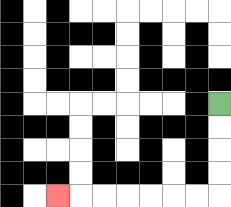{'start': '[9, 4]', 'end': '[2, 8]', 'path_directions': 'D,D,D,D,L,L,L,L,L,L,L', 'path_coordinates': '[[9, 4], [9, 5], [9, 6], [9, 7], [9, 8], [8, 8], [7, 8], [6, 8], [5, 8], [4, 8], [3, 8], [2, 8]]'}